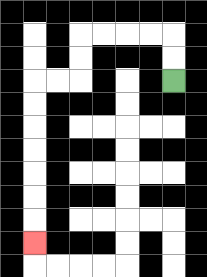{'start': '[7, 3]', 'end': '[1, 10]', 'path_directions': 'U,U,L,L,L,L,D,D,L,L,D,D,D,D,D,D,D', 'path_coordinates': '[[7, 3], [7, 2], [7, 1], [6, 1], [5, 1], [4, 1], [3, 1], [3, 2], [3, 3], [2, 3], [1, 3], [1, 4], [1, 5], [1, 6], [1, 7], [1, 8], [1, 9], [1, 10]]'}